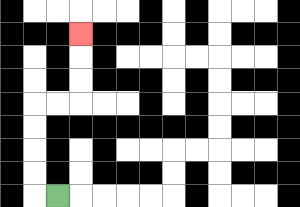{'start': '[2, 8]', 'end': '[3, 1]', 'path_directions': 'L,U,U,U,U,R,R,U,U,U', 'path_coordinates': '[[2, 8], [1, 8], [1, 7], [1, 6], [1, 5], [1, 4], [2, 4], [3, 4], [3, 3], [3, 2], [3, 1]]'}